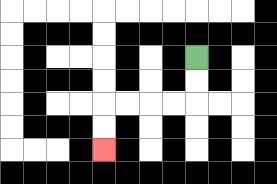{'start': '[8, 2]', 'end': '[4, 6]', 'path_directions': 'D,D,L,L,L,L,D,D', 'path_coordinates': '[[8, 2], [8, 3], [8, 4], [7, 4], [6, 4], [5, 4], [4, 4], [4, 5], [4, 6]]'}